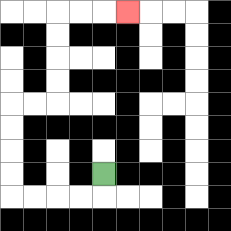{'start': '[4, 7]', 'end': '[5, 0]', 'path_directions': 'D,L,L,L,L,U,U,U,U,R,R,U,U,U,U,R,R,R', 'path_coordinates': '[[4, 7], [4, 8], [3, 8], [2, 8], [1, 8], [0, 8], [0, 7], [0, 6], [0, 5], [0, 4], [1, 4], [2, 4], [2, 3], [2, 2], [2, 1], [2, 0], [3, 0], [4, 0], [5, 0]]'}